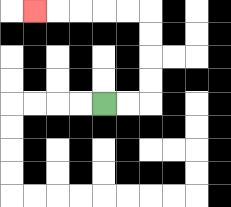{'start': '[4, 4]', 'end': '[1, 0]', 'path_directions': 'R,R,U,U,U,U,L,L,L,L,L', 'path_coordinates': '[[4, 4], [5, 4], [6, 4], [6, 3], [6, 2], [6, 1], [6, 0], [5, 0], [4, 0], [3, 0], [2, 0], [1, 0]]'}